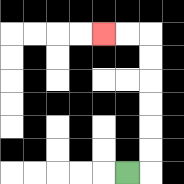{'start': '[5, 7]', 'end': '[4, 1]', 'path_directions': 'R,U,U,U,U,U,U,L,L', 'path_coordinates': '[[5, 7], [6, 7], [6, 6], [6, 5], [6, 4], [6, 3], [6, 2], [6, 1], [5, 1], [4, 1]]'}